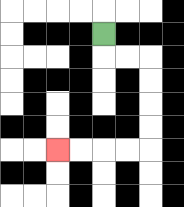{'start': '[4, 1]', 'end': '[2, 6]', 'path_directions': 'D,R,R,D,D,D,D,L,L,L,L', 'path_coordinates': '[[4, 1], [4, 2], [5, 2], [6, 2], [6, 3], [6, 4], [6, 5], [6, 6], [5, 6], [4, 6], [3, 6], [2, 6]]'}